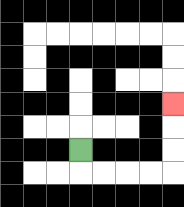{'start': '[3, 6]', 'end': '[7, 4]', 'path_directions': 'D,R,R,R,R,U,U,U', 'path_coordinates': '[[3, 6], [3, 7], [4, 7], [5, 7], [6, 7], [7, 7], [7, 6], [7, 5], [7, 4]]'}